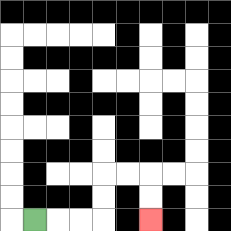{'start': '[1, 9]', 'end': '[6, 9]', 'path_directions': 'R,R,R,U,U,R,R,D,D', 'path_coordinates': '[[1, 9], [2, 9], [3, 9], [4, 9], [4, 8], [4, 7], [5, 7], [6, 7], [6, 8], [6, 9]]'}